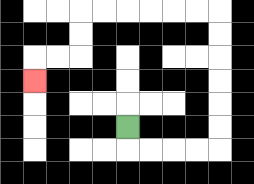{'start': '[5, 5]', 'end': '[1, 3]', 'path_directions': 'D,R,R,R,R,U,U,U,U,U,U,L,L,L,L,L,L,D,D,L,L,D', 'path_coordinates': '[[5, 5], [5, 6], [6, 6], [7, 6], [8, 6], [9, 6], [9, 5], [9, 4], [9, 3], [9, 2], [9, 1], [9, 0], [8, 0], [7, 0], [6, 0], [5, 0], [4, 0], [3, 0], [3, 1], [3, 2], [2, 2], [1, 2], [1, 3]]'}